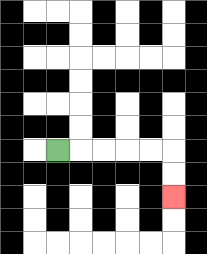{'start': '[2, 6]', 'end': '[7, 8]', 'path_directions': 'R,R,R,R,R,D,D', 'path_coordinates': '[[2, 6], [3, 6], [4, 6], [5, 6], [6, 6], [7, 6], [7, 7], [7, 8]]'}